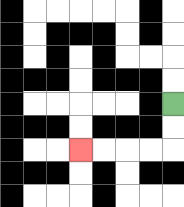{'start': '[7, 4]', 'end': '[3, 6]', 'path_directions': 'D,D,L,L,L,L', 'path_coordinates': '[[7, 4], [7, 5], [7, 6], [6, 6], [5, 6], [4, 6], [3, 6]]'}